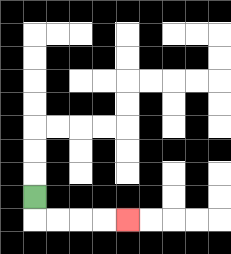{'start': '[1, 8]', 'end': '[5, 9]', 'path_directions': 'D,R,R,R,R', 'path_coordinates': '[[1, 8], [1, 9], [2, 9], [3, 9], [4, 9], [5, 9]]'}